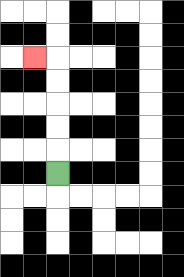{'start': '[2, 7]', 'end': '[1, 2]', 'path_directions': 'U,U,U,U,U,L', 'path_coordinates': '[[2, 7], [2, 6], [2, 5], [2, 4], [2, 3], [2, 2], [1, 2]]'}